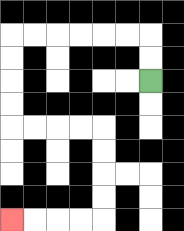{'start': '[6, 3]', 'end': '[0, 9]', 'path_directions': 'U,U,L,L,L,L,L,L,D,D,D,D,R,R,R,R,D,D,D,D,L,L,L,L', 'path_coordinates': '[[6, 3], [6, 2], [6, 1], [5, 1], [4, 1], [3, 1], [2, 1], [1, 1], [0, 1], [0, 2], [0, 3], [0, 4], [0, 5], [1, 5], [2, 5], [3, 5], [4, 5], [4, 6], [4, 7], [4, 8], [4, 9], [3, 9], [2, 9], [1, 9], [0, 9]]'}